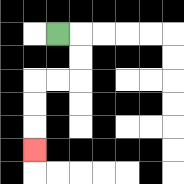{'start': '[2, 1]', 'end': '[1, 6]', 'path_directions': 'R,D,D,L,L,D,D,D', 'path_coordinates': '[[2, 1], [3, 1], [3, 2], [3, 3], [2, 3], [1, 3], [1, 4], [1, 5], [1, 6]]'}